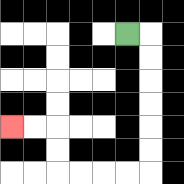{'start': '[5, 1]', 'end': '[0, 5]', 'path_directions': 'R,D,D,D,D,D,D,L,L,L,L,U,U,L,L', 'path_coordinates': '[[5, 1], [6, 1], [6, 2], [6, 3], [6, 4], [6, 5], [6, 6], [6, 7], [5, 7], [4, 7], [3, 7], [2, 7], [2, 6], [2, 5], [1, 5], [0, 5]]'}